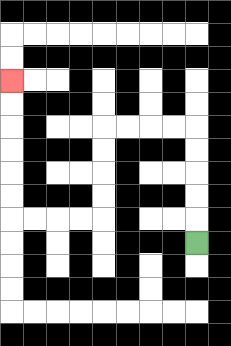{'start': '[8, 10]', 'end': '[0, 3]', 'path_directions': 'U,U,U,U,U,L,L,L,L,D,D,D,D,L,L,L,L,U,U,U,U,U,U', 'path_coordinates': '[[8, 10], [8, 9], [8, 8], [8, 7], [8, 6], [8, 5], [7, 5], [6, 5], [5, 5], [4, 5], [4, 6], [4, 7], [4, 8], [4, 9], [3, 9], [2, 9], [1, 9], [0, 9], [0, 8], [0, 7], [0, 6], [0, 5], [0, 4], [0, 3]]'}